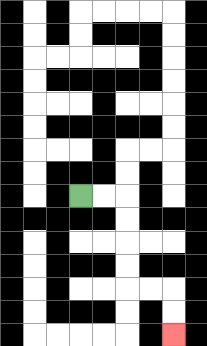{'start': '[3, 8]', 'end': '[7, 14]', 'path_directions': 'R,R,D,D,D,D,R,R,D,D', 'path_coordinates': '[[3, 8], [4, 8], [5, 8], [5, 9], [5, 10], [5, 11], [5, 12], [6, 12], [7, 12], [7, 13], [7, 14]]'}